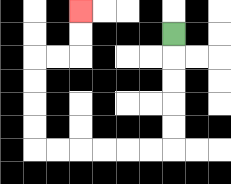{'start': '[7, 1]', 'end': '[3, 0]', 'path_directions': 'D,D,D,D,D,L,L,L,L,L,L,U,U,U,U,R,R,U,U', 'path_coordinates': '[[7, 1], [7, 2], [7, 3], [7, 4], [7, 5], [7, 6], [6, 6], [5, 6], [4, 6], [3, 6], [2, 6], [1, 6], [1, 5], [1, 4], [1, 3], [1, 2], [2, 2], [3, 2], [3, 1], [3, 0]]'}